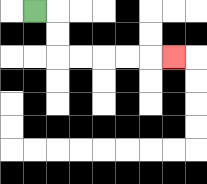{'start': '[1, 0]', 'end': '[7, 2]', 'path_directions': 'R,D,D,R,R,R,R,R', 'path_coordinates': '[[1, 0], [2, 0], [2, 1], [2, 2], [3, 2], [4, 2], [5, 2], [6, 2], [7, 2]]'}